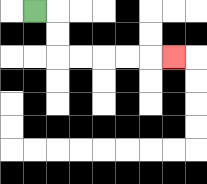{'start': '[1, 0]', 'end': '[7, 2]', 'path_directions': 'R,D,D,R,R,R,R,R', 'path_coordinates': '[[1, 0], [2, 0], [2, 1], [2, 2], [3, 2], [4, 2], [5, 2], [6, 2], [7, 2]]'}